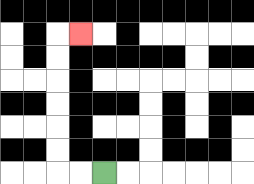{'start': '[4, 7]', 'end': '[3, 1]', 'path_directions': 'L,L,U,U,U,U,U,U,R', 'path_coordinates': '[[4, 7], [3, 7], [2, 7], [2, 6], [2, 5], [2, 4], [2, 3], [2, 2], [2, 1], [3, 1]]'}